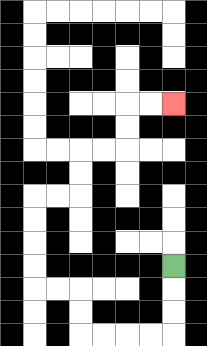{'start': '[7, 11]', 'end': '[7, 4]', 'path_directions': 'D,D,D,L,L,L,L,U,U,L,L,U,U,U,U,R,R,U,U,R,R,U,U,R,R', 'path_coordinates': '[[7, 11], [7, 12], [7, 13], [7, 14], [6, 14], [5, 14], [4, 14], [3, 14], [3, 13], [3, 12], [2, 12], [1, 12], [1, 11], [1, 10], [1, 9], [1, 8], [2, 8], [3, 8], [3, 7], [3, 6], [4, 6], [5, 6], [5, 5], [5, 4], [6, 4], [7, 4]]'}